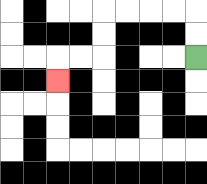{'start': '[8, 2]', 'end': '[2, 3]', 'path_directions': 'U,U,L,L,L,L,D,D,L,L,D', 'path_coordinates': '[[8, 2], [8, 1], [8, 0], [7, 0], [6, 0], [5, 0], [4, 0], [4, 1], [4, 2], [3, 2], [2, 2], [2, 3]]'}